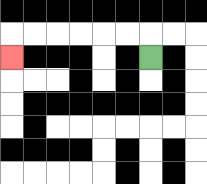{'start': '[6, 2]', 'end': '[0, 2]', 'path_directions': 'U,L,L,L,L,L,L,D', 'path_coordinates': '[[6, 2], [6, 1], [5, 1], [4, 1], [3, 1], [2, 1], [1, 1], [0, 1], [0, 2]]'}